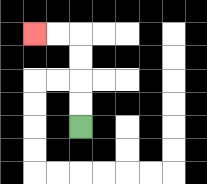{'start': '[3, 5]', 'end': '[1, 1]', 'path_directions': 'U,U,U,U,L,L', 'path_coordinates': '[[3, 5], [3, 4], [3, 3], [3, 2], [3, 1], [2, 1], [1, 1]]'}